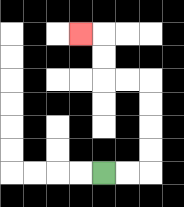{'start': '[4, 7]', 'end': '[3, 1]', 'path_directions': 'R,R,U,U,U,U,L,L,U,U,L', 'path_coordinates': '[[4, 7], [5, 7], [6, 7], [6, 6], [6, 5], [6, 4], [6, 3], [5, 3], [4, 3], [4, 2], [4, 1], [3, 1]]'}